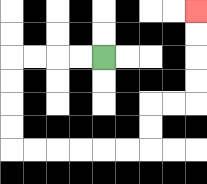{'start': '[4, 2]', 'end': '[8, 0]', 'path_directions': 'L,L,L,L,D,D,D,D,R,R,R,R,R,R,U,U,R,R,U,U,U,U', 'path_coordinates': '[[4, 2], [3, 2], [2, 2], [1, 2], [0, 2], [0, 3], [0, 4], [0, 5], [0, 6], [1, 6], [2, 6], [3, 6], [4, 6], [5, 6], [6, 6], [6, 5], [6, 4], [7, 4], [8, 4], [8, 3], [8, 2], [8, 1], [8, 0]]'}